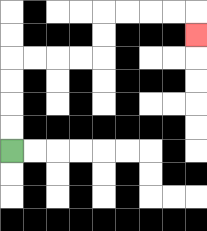{'start': '[0, 6]', 'end': '[8, 1]', 'path_directions': 'U,U,U,U,R,R,R,R,U,U,R,R,R,R,D', 'path_coordinates': '[[0, 6], [0, 5], [0, 4], [0, 3], [0, 2], [1, 2], [2, 2], [3, 2], [4, 2], [4, 1], [4, 0], [5, 0], [6, 0], [7, 0], [8, 0], [8, 1]]'}